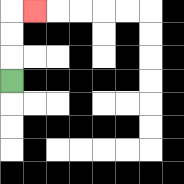{'start': '[0, 3]', 'end': '[1, 0]', 'path_directions': 'U,U,U,R', 'path_coordinates': '[[0, 3], [0, 2], [0, 1], [0, 0], [1, 0]]'}